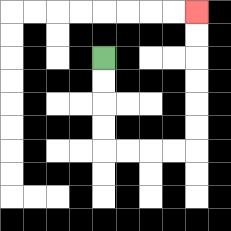{'start': '[4, 2]', 'end': '[8, 0]', 'path_directions': 'D,D,D,D,R,R,R,R,U,U,U,U,U,U', 'path_coordinates': '[[4, 2], [4, 3], [4, 4], [4, 5], [4, 6], [5, 6], [6, 6], [7, 6], [8, 6], [8, 5], [8, 4], [8, 3], [8, 2], [8, 1], [8, 0]]'}